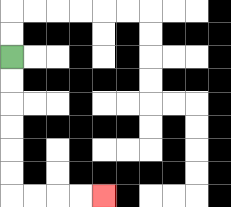{'start': '[0, 2]', 'end': '[4, 8]', 'path_directions': 'D,D,D,D,D,D,R,R,R,R', 'path_coordinates': '[[0, 2], [0, 3], [0, 4], [0, 5], [0, 6], [0, 7], [0, 8], [1, 8], [2, 8], [3, 8], [4, 8]]'}